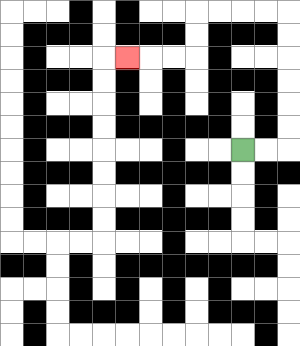{'start': '[10, 6]', 'end': '[5, 2]', 'path_directions': 'R,R,U,U,U,U,U,U,L,L,L,L,D,D,L,L,L', 'path_coordinates': '[[10, 6], [11, 6], [12, 6], [12, 5], [12, 4], [12, 3], [12, 2], [12, 1], [12, 0], [11, 0], [10, 0], [9, 0], [8, 0], [8, 1], [8, 2], [7, 2], [6, 2], [5, 2]]'}